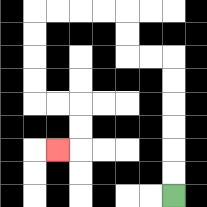{'start': '[7, 8]', 'end': '[2, 6]', 'path_directions': 'U,U,U,U,U,U,L,L,U,U,L,L,L,L,D,D,D,D,R,R,D,D,L', 'path_coordinates': '[[7, 8], [7, 7], [7, 6], [7, 5], [7, 4], [7, 3], [7, 2], [6, 2], [5, 2], [5, 1], [5, 0], [4, 0], [3, 0], [2, 0], [1, 0], [1, 1], [1, 2], [1, 3], [1, 4], [2, 4], [3, 4], [3, 5], [3, 6], [2, 6]]'}